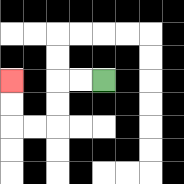{'start': '[4, 3]', 'end': '[0, 3]', 'path_directions': 'L,L,D,D,L,L,U,U', 'path_coordinates': '[[4, 3], [3, 3], [2, 3], [2, 4], [2, 5], [1, 5], [0, 5], [0, 4], [0, 3]]'}